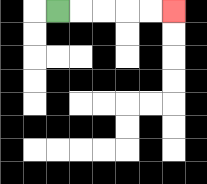{'start': '[2, 0]', 'end': '[7, 0]', 'path_directions': 'R,R,R,R,R', 'path_coordinates': '[[2, 0], [3, 0], [4, 0], [5, 0], [6, 0], [7, 0]]'}